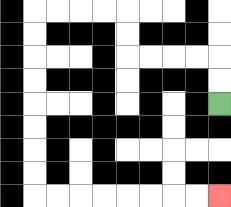{'start': '[9, 4]', 'end': '[9, 8]', 'path_directions': 'U,U,L,L,L,L,U,U,L,L,L,L,D,D,D,D,D,D,D,D,R,R,R,R,R,R,R,R', 'path_coordinates': '[[9, 4], [9, 3], [9, 2], [8, 2], [7, 2], [6, 2], [5, 2], [5, 1], [5, 0], [4, 0], [3, 0], [2, 0], [1, 0], [1, 1], [1, 2], [1, 3], [1, 4], [1, 5], [1, 6], [1, 7], [1, 8], [2, 8], [3, 8], [4, 8], [5, 8], [6, 8], [7, 8], [8, 8], [9, 8]]'}